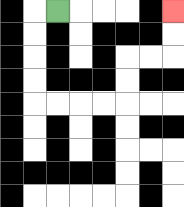{'start': '[2, 0]', 'end': '[7, 0]', 'path_directions': 'L,D,D,D,D,R,R,R,R,U,U,R,R,U,U', 'path_coordinates': '[[2, 0], [1, 0], [1, 1], [1, 2], [1, 3], [1, 4], [2, 4], [3, 4], [4, 4], [5, 4], [5, 3], [5, 2], [6, 2], [7, 2], [7, 1], [7, 0]]'}